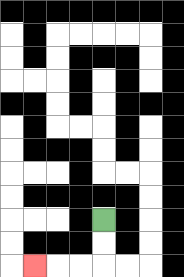{'start': '[4, 9]', 'end': '[1, 11]', 'path_directions': 'D,D,L,L,L', 'path_coordinates': '[[4, 9], [4, 10], [4, 11], [3, 11], [2, 11], [1, 11]]'}